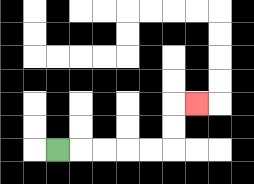{'start': '[2, 6]', 'end': '[8, 4]', 'path_directions': 'R,R,R,R,R,U,U,R', 'path_coordinates': '[[2, 6], [3, 6], [4, 6], [5, 6], [6, 6], [7, 6], [7, 5], [7, 4], [8, 4]]'}